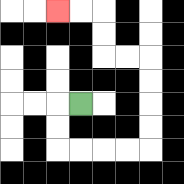{'start': '[3, 4]', 'end': '[2, 0]', 'path_directions': 'L,D,D,R,R,R,R,U,U,U,U,L,L,U,U,L,L', 'path_coordinates': '[[3, 4], [2, 4], [2, 5], [2, 6], [3, 6], [4, 6], [5, 6], [6, 6], [6, 5], [6, 4], [6, 3], [6, 2], [5, 2], [4, 2], [4, 1], [4, 0], [3, 0], [2, 0]]'}